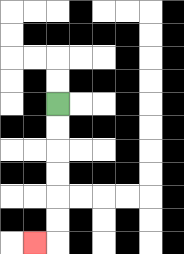{'start': '[2, 4]', 'end': '[1, 10]', 'path_directions': 'D,D,D,D,D,D,L', 'path_coordinates': '[[2, 4], [2, 5], [2, 6], [2, 7], [2, 8], [2, 9], [2, 10], [1, 10]]'}